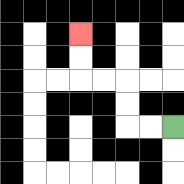{'start': '[7, 5]', 'end': '[3, 1]', 'path_directions': 'L,L,U,U,L,L,U,U', 'path_coordinates': '[[7, 5], [6, 5], [5, 5], [5, 4], [5, 3], [4, 3], [3, 3], [3, 2], [3, 1]]'}